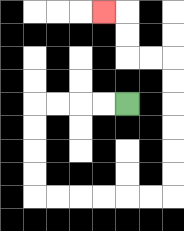{'start': '[5, 4]', 'end': '[4, 0]', 'path_directions': 'L,L,L,L,D,D,D,D,R,R,R,R,R,R,U,U,U,U,U,U,L,L,U,U,L', 'path_coordinates': '[[5, 4], [4, 4], [3, 4], [2, 4], [1, 4], [1, 5], [1, 6], [1, 7], [1, 8], [2, 8], [3, 8], [4, 8], [5, 8], [6, 8], [7, 8], [7, 7], [7, 6], [7, 5], [7, 4], [7, 3], [7, 2], [6, 2], [5, 2], [5, 1], [5, 0], [4, 0]]'}